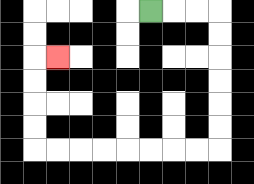{'start': '[6, 0]', 'end': '[2, 2]', 'path_directions': 'R,R,R,D,D,D,D,D,D,L,L,L,L,L,L,L,L,U,U,U,U,R', 'path_coordinates': '[[6, 0], [7, 0], [8, 0], [9, 0], [9, 1], [9, 2], [9, 3], [9, 4], [9, 5], [9, 6], [8, 6], [7, 6], [6, 6], [5, 6], [4, 6], [3, 6], [2, 6], [1, 6], [1, 5], [1, 4], [1, 3], [1, 2], [2, 2]]'}